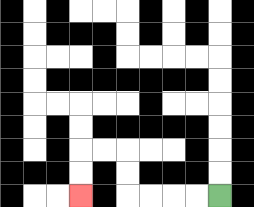{'start': '[9, 8]', 'end': '[3, 8]', 'path_directions': 'L,L,L,L,U,U,L,L,D,D', 'path_coordinates': '[[9, 8], [8, 8], [7, 8], [6, 8], [5, 8], [5, 7], [5, 6], [4, 6], [3, 6], [3, 7], [3, 8]]'}